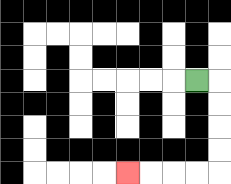{'start': '[8, 3]', 'end': '[5, 7]', 'path_directions': 'R,D,D,D,D,L,L,L,L', 'path_coordinates': '[[8, 3], [9, 3], [9, 4], [9, 5], [9, 6], [9, 7], [8, 7], [7, 7], [6, 7], [5, 7]]'}